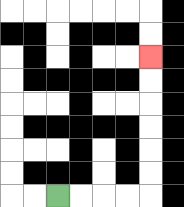{'start': '[2, 8]', 'end': '[6, 2]', 'path_directions': 'R,R,R,R,U,U,U,U,U,U', 'path_coordinates': '[[2, 8], [3, 8], [4, 8], [5, 8], [6, 8], [6, 7], [6, 6], [6, 5], [6, 4], [6, 3], [6, 2]]'}